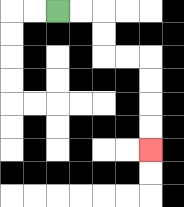{'start': '[2, 0]', 'end': '[6, 6]', 'path_directions': 'R,R,D,D,R,R,D,D,D,D', 'path_coordinates': '[[2, 0], [3, 0], [4, 0], [4, 1], [4, 2], [5, 2], [6, 2], [6, 3], [6, 4], [6, 5], [6, 6]]'}